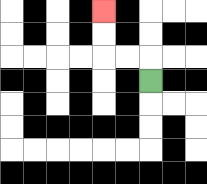{'start': '[6, 3]', 'end': '[4, 0]', 'path_directions': 'U,L,L,U,U', 'path_coordinates': '[[6, 3], [6, 2], [5, 2], [4, 2], [4, 1], [4, 0]]'}